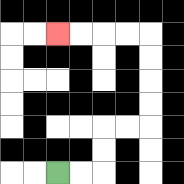{'start': '[2, 7]', 'end': '[2, 1]', 'path_directions': 'R,R,U,U,R,R,U,U,U,U,L,L,L,L', 'path_coordinates': '[[2, 7], [3, 7], [4, 7], [4, 6], [4, 5], [5, 5], [6, 5], [6, 4], [6, 3], [6, 2], [6, 1], [5, 1], [4, 1], [3, 1], [2, 1]]'}